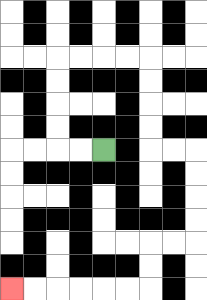{'start': '[4, 6]', 'end': '[0, 12]', 'path_directions': 'L,L,U,U,U,U,R,R,R,R,D,D,D,D,R,R,D,D,D,D,L,L,D,D,L,L,L,L,L,L', 'path_coordinates': '[[4, 6], [3, 6], [2, 6], [2, 5], [2, 4], [2, 3], [2, 2], [3, 2], [4, 2], [5, 2], [6, 2], [6, 3], [6, 4], [6, 5], [6, 6], [7, 6], [8, 6], [8, 7], [8, 8], [8, 9], [8, 10], [7, 10], [6, 10], [6, 11], [6, 12], [5, 12], [4, 12], [3, 12], [2, 12], [1, 12], [0, 12]]'}